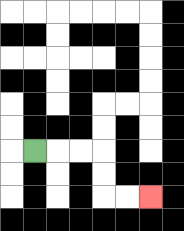{'start': '[1, 6]', 'end': '[6, 8]', 'path_directions': 'R,R,R,D,D,R,R', 'path_coordinates': '[[1, 6], [2, 6], [3, 6], [4, 6], [4, 7], [4, 8], [5, 8], [6, 8]]'}